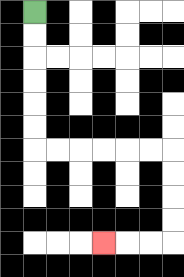{'start': '[1, 0]', 'end': '[4, 10]', 'path_directions': 'D,D,D,D,D,D,R,R,R,R,R,R,D,D,D,D,L,L,L', 'path_coordinates': '[[1, 0], [1, 1], [1, 2], [1, 3], [1, 4], [1, 5], [1, 6], [2, 6], [3, 6], [4, 6], [5, 6], [6, 6], [7, 6], [7, 7], [7, 8], [7, 9], [7, 10], [6, 10], [5, 10], [4, 10]]'}